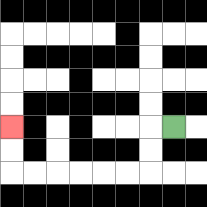{'start': '[7, 5]', 'end': '[0, 5]', 'path_directions': 'L,D,D,L,L,L,L,L,L,U,U', 'path_coordinates': '[[7, 5], [6, 5], [6, 6], [6, 7], [5, 7], [4, 7], [3, 7], [2, 7], [1, 7], [0, 7], [0, 6], [0, 5]]'}